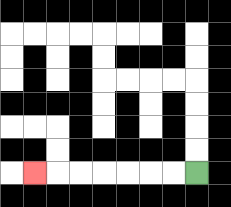{'start': '[8, 7]', 'end': '[1, 7]', 'path_directions': 'L,L,L,L,L,L,L', 'path_coordinates': '[[8, 7], [7, 7], [6, 7], [5, 7], [4, 7], [3, 7], [2, 7], [1, 7]]'}